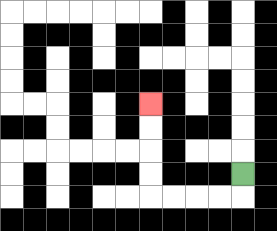{'start': '[10, 7]', 'end': '[6, 4]', 'path_directions': 'D,L,L,L,L,U,U,U,U', 'path_coordinates': '[[10, 7], [10, 8], [9, 8], [8, 8], [7, 8], [6, 8], [6, 7], [6, 6], [6, 5], [6, 4]]'}